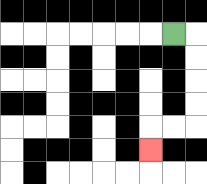{'start': '[7, 1]', 'end': '[6, 6]', 'path_directions': 'R,D,D,D,D,L,L,D', 'path_coordinates': '[[7, 1], [8, 1], [8, 2], [8, 3], [8, 4], [8, 5], [7, 5], [6, 5], [6, 6]]'}